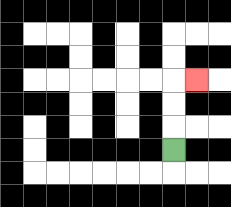{'start': '[7, 6]', 'end': '[8, 3]', 'path_directions': 'U,U,U,R', 'path_coordinates': '[[7, 6], [7, 5], [7, 4], [7, 3], [8, 3]]'}